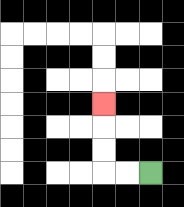{'start': '[6, 7]', 'end': '[4, 4]', 'path_directions': 'L,L,U,U,U', 'path_coordinates': '[[6, 7], [5, 7], [4, 7], [4, 6], [4, 5], [4, 4]]'}